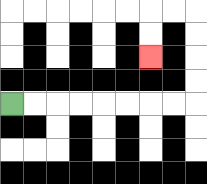{'start': '[0, 4]', 'end': '[6, 2]', 'path_directions': 'R,R,R,R,R,R,R,R,U,U,U,U,L,L,D,D', 'path_coordinates': '[[0, 4], [1, 4], [2, 4], [3, 4], [4, 4], [5, 4], [6, 4], [7, 4], [8, 4], [8, 3], [8, 2], [8, 1], [8, 0], [7, 0], [6, 0], [6, 1], [6, 2]]'}